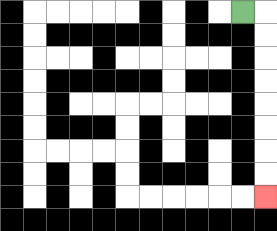{'start': '[10, 0]', 'end': '[11, 8]', 'path_directions': 'R,D,D,D,D,D,D,D,D', 'path_coordinates': '[[10, 0], [11, 0], [11, 1], [11, 2], [11, 3], [11, 4], [11, 5], [11, 6], [11, 7], [11, 8]]'}